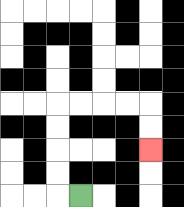{'start': '[3, 8]', 'end': '[6, 6]', 'path_directions': 'L,U,U,U,U,R,R,R,R,D,D', 'path_coordinates': '[[3, 8], [2, 8], [2, 7], [2, 6], [2, 5], [2, 4], [3, 4], [4, 4], [5, 4], [6, 4], [6, 5], [6, 6]]'}